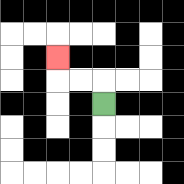{'start': '[4, 4]', 'end': '[2, 2]', 'path_directions': 'U,L,L,U', 'path_coordinates': '[[4, 4], [4, 3], [3, 3], [2, 3], [2, 2]]'}